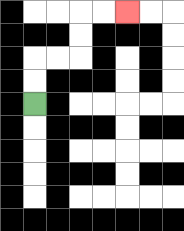{'start': '[1, 4]', 'end': '[5, 0]', 'path_directions': 'U,U,R,R,U,U,R,R', 'path_coordinates': '[[1, 4], [1, 3], [1, 2], [2, 2], [3, 2], [3, 1], [3, 0], [4, 0], [5, 0]]'}